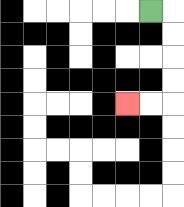{'start': '[6, 0]', 'end': '[5, 4]', 'path_directions': 'R,D,D,D,D,L,L', 'path_coordinates': '[[6, 0], [7, 0], [7, 1], [7, 2], [7, 3], [7, 4], [6, 4], [5, 4]]'}